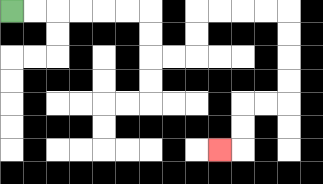{'start': '[0, 0]', 'end': '[9, 6]', 'path_directions': 'R,R,R,R,R,R,D,D,R,R,U,U,R,R,R,R,D,D,D,D,L,L,D,D,L', 'path_coordinates': '[[0, 0], [1, 0], [2, 0], [3, 0], [4, 0], [5, 0], [6, 0], [6, 1], [6, 2], [7, 2], [8, 2], [8, 1], [8, 0], [9, 0], [10, 0], [11, 0], [12, 0], [12, 1], [12, 2], [12, 3], [12, 4], [11, 4], [10, 4], [10, 5], [10, 6], [9, 6]]'}